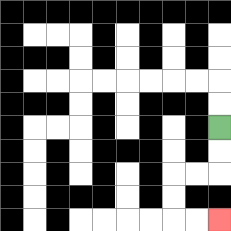{'start': '[9, 5]', 'end': '[9, 9]', 'path_directions': 'D,D,L,L,D,D,R,R', 'path_coordinates': '[[9, 5], [9, 6], [9, 7], [8, 7], [7, 7], [7, 8], [7, 9], [8, 9], [9, 9]]'}